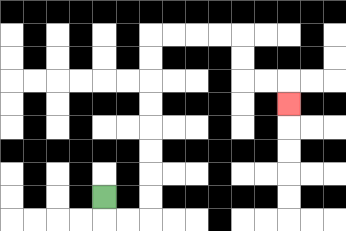{'start': '[4, 8]', 'end': '[12, 4]', 'path_directions': 'D,R,R,U,U,U,U,U,U,U,U,R,R,R,R,D,D,R,R,D', 'path_coordinates': '[[4, 8], [4, 9], [5, 9], [6, 9], [6, 8], [6, 7], [6, 6], [6, 5], [6, 4], [6, 3], [6, 2], [6, 1], [7, 1], [8, 1], [9, 1], [10, 1], [10, 2], [10, 3], [11, 3], [12, 3], [12, 4]]'}